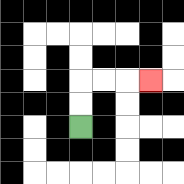{'start': '[3, 5]', 'end': '[6, 3]', 'path_directions': 'U,U,R,R,R', 'path_coordinates': '[[3, 5], [3, 4], [3, 3], [4, 3], [5, 3], [6, 3]]'}